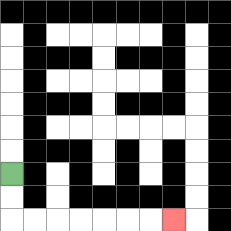{'start': '[0, 7]', 'end': '[7, 9]', 'path_directions': 'D,D,R,R,R,R,R,R,R', 'path_coordinates': '[[0, 7], [0, 8], [0, 9], [1, 9], [2, 9], [3, 9], [4, 9], [5, 9], [6, 9], [7, 9]]'}